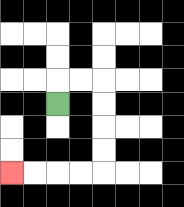{'start': '[2, 4]', 'end': '[0, 7]', 'path_directions': 'U,R,R,D,D,D,D,L,L,L,L', 'path_coordinates': '[[2, 4], [2, 3], [3, 3], [4, 3], [4, 4], [4, 5], [4, 6], [4, 7], [3, 7], [2, 7], [1, 7], [0, 7]]'}